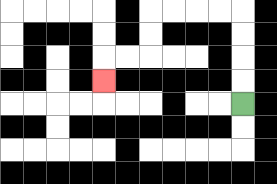{'start': '[10, 4]', 'end': '[4, 3]', 'path_directions': 'U,U,U,U,L,L,L,L,D,D,L,L,D', 'path_coordinates': '[[10, 4], [10, 3], [10, 2], [10, 1], [10, 0], [9, 0], [8, 0], [7, 0], [6, 0], [6, 1], [6, 2], [5, 2], [4, 2], [4, 3]]'}